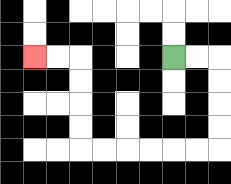{'start': '[7, 2]', 'end': '[1, 2]', 'path_directions': 'R,R,D,D,D,D,L,L,L,L,L,L,U,U,U,U,L,L', 'path_coordinates': '[[7, 2], [8, 2], [9, 2], [9, 3], [9, 4], [9, 5], [9, 6], [8, 6], [7, 6], [6, 6], [5, 6], [4, 6], [3, 6], [3, 5], [3, 4], [3, 3], [3, 2], [2, 2], [1, 2]]'}